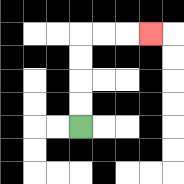{'start': '[3, 5]', 'end': '[6, 1]', 'path_directions': 'U,U,U,U,R,R,R', 'path_coordinates': '[[3, 5], [3, 4], [3, 3], [3, 2], [3, 1], [4, 1], [5, 1], [6, 1]]'}